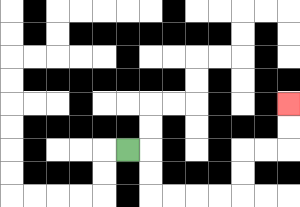{'start': '[5, 6]', 'end': '[12, 4]', 'path_directions': 'R,D,D,R,R,R,R,U,U,R,R,U,U', 'path_coordinates': '[[5, 6], [6, 6], [6, 7], [6, 8], [7, 8], [8, 8], [9, 8], [10, 8], [10, 7], [10, 6], [11, 6], [12, 6], [12, 5], [12, 4]]'}